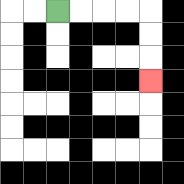{'start': '[2, 0]', 'end': '[6, 3]', 'path_directions': 'R,R,R,R,D,D,D', 'path_coordinates': '[[2, 0], [3, 0], [4, 0], [5, 0], [6, 0], [6, 1], [6, 2], [6, 3]]'}